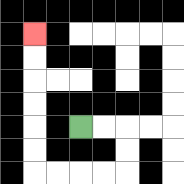{'start': '[3, 5]', 'end': '[1, 1]', 'path_directions': 'R,R,D,D,L,L,L,L,U,U,U,U,U,U', 'path_coordinates': '[[3, 5], [4, 5], [5, 5], [5, 6], [5, 7], [4, 7], [3, 7], [2, 7], [1, 7], [1, 6], [1, 5], [1, 4], [1, 3], [1, 2], [1, 1]]'}